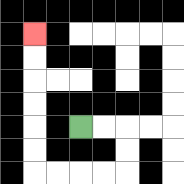{'start': '[3, 5]', 'end': '[1, 1]', 'path_directions': 'R,R,D,D,L,L,L,L,U,U,U,U,U,U', 'path_coordinates': '[[3, 5], [4, 5], [5, 5], [5, 6], [5, 7], [4, 7], [3, 7], [2, 7], [1, 7], [1, 6], [1, 5], [1, 4], [1, 3], [1, 2], [1, 1]]'}